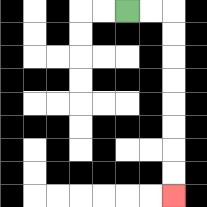{'start': '[5, 0]', 'end': '[7, 8]', 'path_directions': 'R,R,D,D,D,D,D,D,D,D', 'path_coordinates': '[[5, 0], [6, 0], [7, 0], [7, 1], [7, 2], [7, 3], [7, 4], [7, 5], [7, 6], [7, 7], [7, 8]]'}